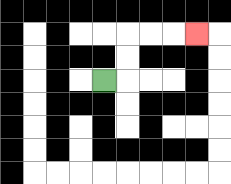{'start': '[4, 3]', 'end': '[8, 1]', 'path_directions': 'R,U,U,R,R,R', 'path_coordinates': '[[4, 3], [5, 3], [5, 2], [5, 1], [6, 1], [7, 1], [8, 1]]'}